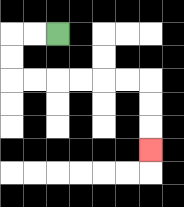{'start': '[2, 1]', 'end': '[6, 6]', 'path_directions': 'L,L,D,D,R,R,R,R,R,R,D,D,D', 'path_coordinates': '[[2, 1], [1, 1], [0, 1], [0, 2], [0, 3], [1, 3], [2, 3], [3, 3], [4, 3], [5, 3], [6, 3], [6, 4], [6, 5], [6, 6]]'}